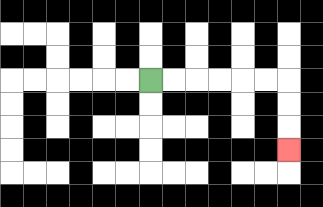{'start': '[6, 3]', 'end': '[12, 6]', 'path_directions': 'R,R,R,R,R,R,D,D,D', 'path_coordinates': '[[6, 3], [7, 3], [8, 3], [9, 3], [10, 3], [11, 3], [12, 3], [12, 4], [12, 5], [12, 6]]'}